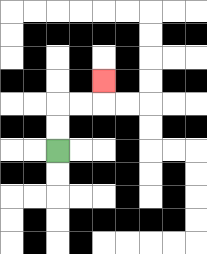{'start': '[2, 6]', 'end': '[4, 3]', 'path_directions': 'U,U,R,R,U', 'path_coordinates': '[[2, 6], [2, 5], [2, 4], [3, 4], [4, 4], [4, 3]]'}